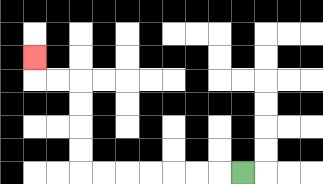{'start': '[10, 7]', 'end': '[1, 2]', 'path_directions': 'L,L,L,L,L,L,L,U,U,U,U,L,L,U', 'path_coordinates': '[[10, 7], [9, 7], [8, 7], [7, 7], [6, 7], [5, 7], [4, 7], [3, 7], [3, 6], [3, 5], [3, 4], [3, 3], [2, 3], [1, 3], [1, 2]]'}